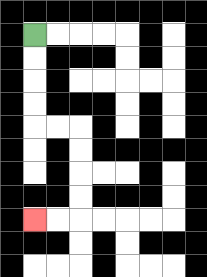{'start': '[1, 1]', 'end': '[1, 9]', 'path_directions': 'D,D,D,D,R,R,D,D,D,D,L,L', 'path_coordinates': '[[1, 1], [1, 2], [1, 3], [1, 4], [1, 5], [2, 5], [3, 5], [3, 6], [3, 7], [3, 8], [3, 9], [2, 9], [1, 9]]'}